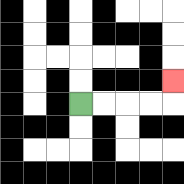{'start': '[3, 4]', 'end': '[7, 3]', 'path_directions': 'R,R,R,R,U', 'path_coordinates': '[[3, 4], [4, 4], [5, 4], [6, 4], [7, 4], [7, 3]]'}